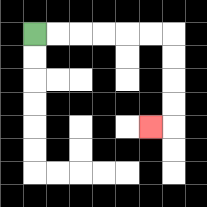{'start': '[1, 1]', 'end': '[6, 5]', 'path_directions': 'R,R,R,R,R,R,D,D,D,D,L', 'path_coordinates': '[[1, 1], [2, 1], [3, 1], [4, 1], [5, 1], [6, 1], [7, 1], [7, 2], [7, 3], [7, 4], [7, 5], [6, 5]]'}